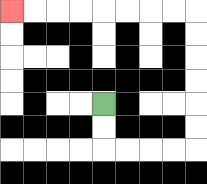{'start': '[4, 4]', 'end': '[0, 0]', 'path_directions': 'D,D,R,R,R,R,U,U,U,U,U,U,L,L,L,L,L,L,L,L', 'path_coordinates': '[[4, 4], [4, 5], [4, 6], [5, 6], [6, 6], [7, 6], [8, 6], [8, 5], [8, 4], [8, 3], [8, 2], [8, 1], [8, 0], [7, 0], [6, 0], [5, 0], [4, 0], [3, 0], [2, 0], [1, 0], [0, 0]]'}